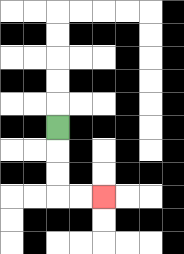{'start': '[2, 5]', 'end': '[4, 8]', 'path_directions': 'D,D,D,R,R', 'path_coordinates': '[[2, 5], [2, 6], [2, 7], [2, 8], [3, 8], [4, 8]]'}